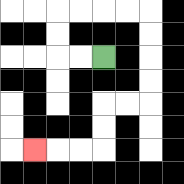{'start': '[4, 2]', 'end': '[1, 6]', 'path_directions': 'L,L,U,U,R,R,R,R,D,D,D,D,L,L,D,D,L,L,L', 'path_coordinates': '[[4, 2], [3, 2], [2, 2], [2, 1], [2, 0], [3, 0], [4, 0], [5, 0], [6, 0], [6, 1], [6, 2], [6, 3], [6, 4], [5, 4], [4, 4], [4, 5], [4, 6], [3, 6], [2, 6], [1, 6]]'}